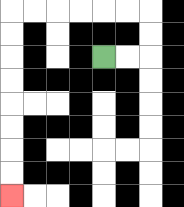{'start': '[4, 2]', 'end': '[0, 8]', 'path_directions': 'R,R,U,U,L,L,L,L,L,L,D,D,D,D,D,D,D,D', 'path_coordinates': '[[4, 2], [5, 2], [6, 2], [6, 1], [6, 0], [5, 0], [4, 0], [3, 0], [2, 0], [1, 0], [0, 0], [0, 1], [0, 2], [0, 3], [0, 4], [0, 5], [0, 6], [0, 7], [0, 8]]'}